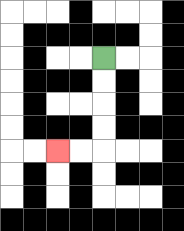{'start': '[4, 2]', 'end': '[2, 6]', 'path_directions': 'D,D,D,D,L,L', 'path_coordinates': '[[4, 2], [4, 3], [4, 4], [4, 5], [4, 6], [3, 6], [2, 6]]'}